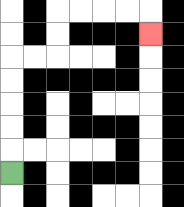{'start': '[0, 7]', 'end': '[6, 1]', 'path_directions': 'U,U,U,U,U,R,R,U,U,R,R,R,R,D', 'path_coordinates': '[[0, 7], [0, 6], [0, 5], [0, 4], [0, 3], [0, 2], [1, 2], [2, 2], [2, 1], [2, 0], [3, 0], [4, 0], [5, 0], [6, 0], [6, 1]]'}